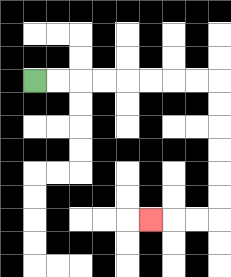{'start': '[1, 3]', 'end': '[6, 9]', 'path_directions': 'R,R,R,R,R,R,R,R,D,D,D,D,D,D,L,L,L', 'path_coordinates': '[[1, 3], [2, 3], [3, 3], [4, 3], [5, 3], [6, 3], [7, 3], [8, 3], [9, 3], [9, 4], [9, 5], [9, 6], [9, 7], [9, 8], [9, 9], [8, 9], [7, 9], [6, 9]]'}